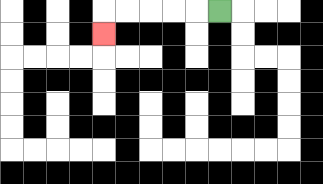{'start': '[9, 0]', 'end': '[4, 1]', 'path_directions': 'L,L,L,L,L,D', 'path_coordinates': '[[9, 0], [8, 0], [7, 0], [6, 0], [5, 0], [4, 0], [4, 1]]'}